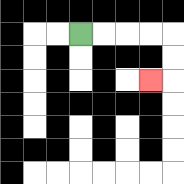{'start': '[3, 1]', 'end': '[6, 3]', 'path_directions': 'R,R,R,R,D,D,L', 'path_coordinates': '[[3, 1], [4, 1], [5, 1], [6, 1], [7, 1], [7, 2], [7, 3], [6, 3]]'}